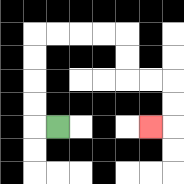{'start': '[2, 5]', 'end': '[6, 5]', 'path_directions': 'L,U,U,U,U,R,R,R,R,D,D,R,R,D,D,L', 'path_coordinates': '[[2, 5], [1, 5], [1, 4], [1, 3], [1, 2], [1, 1], [2, 1], [3, 1], [4, 1], [5, 1], [5, 2], [5, 3], [6, 3], [7, 3], [7, 4], [7, 5], [6, 5]]'}